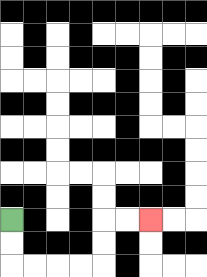{'start': '[0, 9]', 'end': '[6, 9]', 'path_directions': 'D,D,R,R,R,R,U,U,R,R', 'path_coordinates': '[[0, 9], [0, 10], [0, 11], [1, 11], [2, 11], [3, 11], [4, 11], [4, 10], [4, 9], [5, 9], [6, 9]]'}